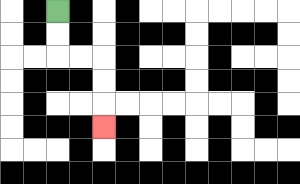{'start': '[2, 0]', 'end': '[4, 5]', 'path_directions': 'D,D,R,R,D,D,D', 'path_coordinates': '[[2, 0], [2, 1], [2, 2], [3, 2], [4, 2], [4, 3], [4, 4], [4, 5]]'}